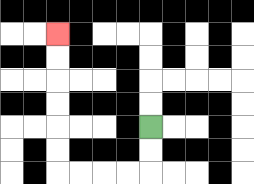{'start': '[6, 5]', 'end': '[2, 1]', 'path_directions': 'D,D,L,L,L,L,U,U,U,U,U,U', 'path_coordinates': '[[6, 5], [6, 6], [6, 7], [5, 7], [4, 7], [3, 7], [2, 7], [2, 6], [2, 5], [2, 4], [2, 3], [2, 2], [2, 1]]'}